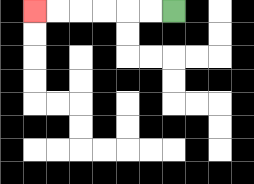{'start': '[7, 0]', 'end': '[1, 0]', 'path_directions': 'L,L,L,L,L,L', 'path_coordinates': '[[7, 0], [6, 0], [5, 0], [4, 0], [3, 0], [2, 0], [1, 0]]'}